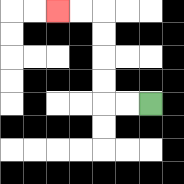{'start': '[6, 4]', 'end': '[2, 0]', 'path_directions': 'L,L,U,U,U,U,L,L', 'path_coordinates': '[[6, 4], [5, 4], [4, 4], [4, 3], [4, 2], [4, 1], [4, 0], [3, 0], [2, 0]]'}